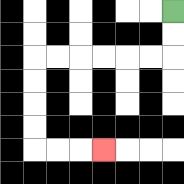{'start': '[7, 0]', 'end': '[4, 6]', 'path_directions': 'D,D,L,L,L,L,L,L,D,D,D,D,R,R,R', 'path_coordinates': '[[7, 0], [7, 1], [7, 2], [6, 2], [5, 2], [4, 2], [3, 2], [2, 2], [1, 2], [1, 3], [1, 4], [1, 5], [1, 6], [2, 6], [3, 6], [4, 6]]'}